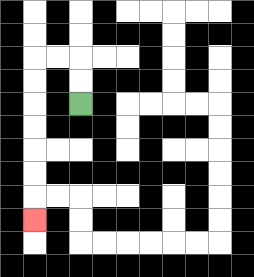{'start': '[3, 4]', 'end': '[1, 9]', 'path_directions': 'U,U,L,L,D,D,D,D,D,D,D', 'path_coordinates': '[[3, 4], [3, 3], [3, 2], [2, 2], [1, 2], [1, 3], [1, 4], [1, 5], [1, 6], [1, 7], [1, 8], [1, 9]]'}